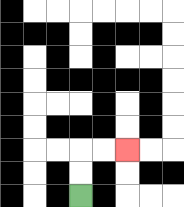{'start': '[3, 8]', 'end': '[5, 6]', 'path_directions': 'U,U,R,R', 'path_coordinates': '[[3, 8], [3, 7], [3, 6], [4, 6], [5, 6]]'}